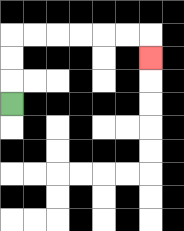{'start': '[0, 4]', 'end': '[6, 2]', 'path_directions': 'U,U,U,R,R,R,R,R,R,D', 'path_coordinates': '[[0, 4], [0, 3], [0, 2], [0, 1], [1, 1], [2, 1], [3, 1], [4, 1], [5, 1], [6, 1], [6, 2]]'}